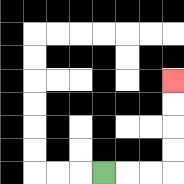{'start': '[4, 7]', 'end': '[7, 3]', 'path_directions': 'R,R,R,U,U,U,U', 'path_coordinates': '[[4, 7], [5, 7], [6, 7], [7, 7], [7, 6], [7, 5], [7, 4], [7, 3]]'}